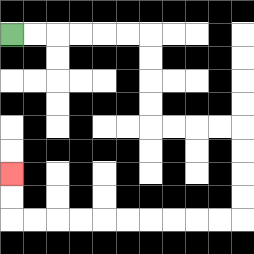{'start': '[0, 1]', 'end': '[0, 7]', 'path_directions': 'R,R,R,R,R,R,D,D,D,D,R,R,R,R,D,D,D,D,L,L,L,L,L,L,L,L,L,L,U,U', 'path_coordinates': '[[0, 1], [1, 1], [2, 1], [3, 1], [4, 1], [5, 1], [6, 1], [6, 2], [6, 3], [6, 4], [6, 5], [7, 5], [8, 5], [9, 5], [10, 5], [10, 6], [10, 7], [10, 8], [10, 9], [9, 9], [8, 9], [7, 9], [6, 9], [5, 9], [4, 9], [3, 9], [2, 9], [1, 9], [0, 9], [0, 8], [0, 7]]'}